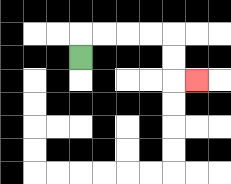{'start': '[3, 2]', 'end': '[8, 3]', 'path_directions': 'U,R,R,R,R,D,D,R', 'path_coordinates': '[[3, 2], [3, 1], [4, 1], [5, 1], [6, 1], [7, 1], [7, 2], [7, 3], [8, 3]]'}